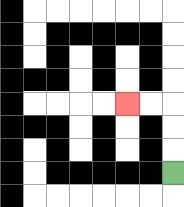{'start': '[7, 7]', 'end': '[5, 4]', 'path_directions': 'U,U,U,L,L', 'path_coordinates': '[[7, 7], [7, 6], [7, 5], [7, 4], [6, 4], [5, 4]]'}